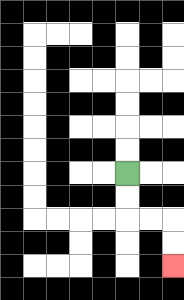{'start': '[5, 7]', 'end': '[7, 11]', 'path_directions': 'D,D,R,R,D,D', 'path_coordinates': '[[5, 7], [5, 8], [5, 9], [6, 9], [7, 9], [7, 10], [7, 11]]'}